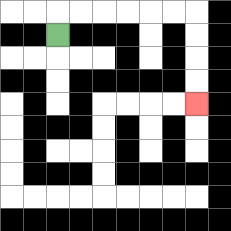{'start': '[2, 1]', 'end': '[8, 4]', 'path_directions': 'U,R,R,R,R,R,R,D,D,D,D', 'path_coordinates': '[[2, 1], [2, 0], [3, 0], [4, 0], [5, 0], [6, 0], [7, 0], [8, 0], [8, 1], [8, 2], [8, 3], [8, 4]]'}